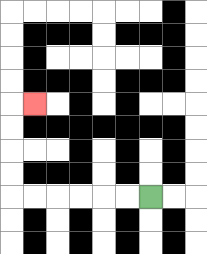{'start': '[6, 8]', 'end': '[1, 4]', 'path_directions': 'L,L,L,L,L,L,U,U,U,U,R', 'path_coordinates': '[[6, 8], [5, 8], [4, 8], [3, 8], [2, 8], [1, 8], [0, 8], [0, 7], [0, 6], [0, 5], [0, 4], [1, 4]]'}